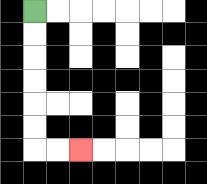{'start': '[1, 0]', 'end': '[3, 6]', 'path_directions': 'D,D,D,D,D,D,R,R', 'path_coordinates': '[[1, 0], [1, 1], [1, 2], [1, 3], [1, 4], [1, 5], [1, 6], [2, 6], [3, 6]]'}